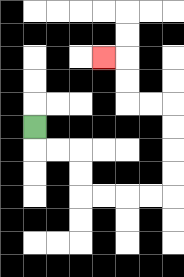{'start': '[1, 5]', 'end': '[4, 2]', 'path_directions': 'D,R,R,D,D,R,R,R,R,U,U,U,U,L,L,U,U,L', 'path_coordinates': '[[1, 5], [1, 6], [2, 6], [3, 6], [3, 7], [3, 8], [4, 8], [5, 8], [6, 8], [7, 8], [7, 7], [7, 6], [7, 5], [7, 4], [6, 4], [5, 4], [5, 3], [5, 2], [4, 2]]'}